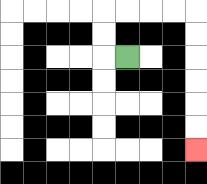{'start': '[5, 2]', 'end': '[8, 6]', 'path_directions': 'L,U,U,R,R,R,R,D,D,D,D,D,D', 'path_coordinates': '[[5, 2], [4, 2], [4, 1], [4, 0], [5, 0], [6, 0], [7, 0], [8, 0], [8, 1], [8, 2], [8, 3], [8, 4], [8, 5], [8, 6]]'}